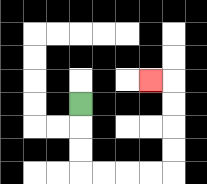{'start': '[3, 4]', 'end': '[6, 3]', 'path_directions': 'D,D,D,R,R,R,R,U,U,U,U,L', 'path_coordinates': '[[3, 4], [3, 5], [3, 6], [3, 7], [4, 7], [5, 7], [6, 7], [7, 7], [7, 6], [7, 5], [7, 4], [7, 3], [6, 3]]'}